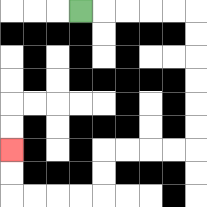{'start': '[3, 0]', 'end': '[0, 6]', 'path_directions': 'R,R,R,R,R,D,D,D,D,D,D,L,L,L,L,D,D,L,L,L,L,U,U', 'path_coordinates': '[[3, 0], [4, 0], [5, 0], [6, 0], [7, 0], [8, 0], [8, 1], [8, 2], [8, 3], [8, 4], [8, 5], [8, 6], [7, 6], [6, 6], [5, 6], [4, 6], [4, 7], [4, 8], [3, 8], [2, 8], [1, 8], [0, 8], [0, 7], [0, 6]]'}